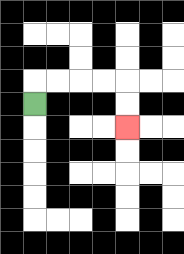{'start': '[1, 4]', 'end': '[5, 5]', 'path_directions': 'U,R,R,R,R,D,D', 'path_coordinates': '[[1, 4], [1, 3], [2, 3], [3, 3], [4, 3], [5, 3], [5, 4], [5, 5]]'}